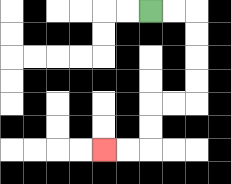{'start': '[6, 0]', 'end': '[4, 6]', 'path_directions': 'R,R,D,D,D,D,L,L,D,D,L,L', 'path_coordinates': '[[6, 0], [7, 0], [8, 0], [8, 1], [8, 2], [8, 3], [8, 4], [7, 4], [6, 4], [6, 5], [6, 6], [5, 6], [4, 6]]'}